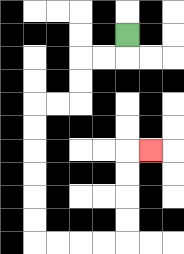{'start': '[5, 1]', 'end': '[6, 6]', 'path_directions': 'D,L,L,D,D,L,L,D,D,D,D,D,D,R,R,R,R,U,U,U,U,R', 'path_coordinates': '[[5, 1], [5, 2], [4, 2], [3, 2], [3, 3], [3, 4], [2, 4], [1, 4], [1, 5], [1, 6], [1, 7], [1, 8], [1, 9], [1, 10], [2, 10], [3, 10], [4, 10], [5, 10], [5, 9], [5, 8], [5, 7], [5, 6], [6, 6]]'}